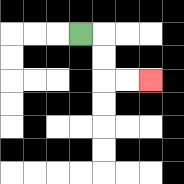{'start': '[3, 1]', 'end': '[6, 3]', 'path_directions': 'R,D,D,R,R', 'path_coordinates': '[[3, 1], [4, 1], [4, 2], [4, 3], [5, 3], [6, 3]]'}